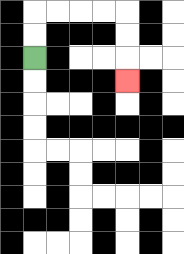{'start': '[1, 2]', 'end': '[5, 3]', 'path_directions': 'U,U,R,R,R,R,D,D,D', 'path_coordinates': '[[1, 2], [1, 1], [1, 0], [2, 0], [3, 0], [4, 0], [5, 0], [5, 1], [5, 2], [5, 3]]'}